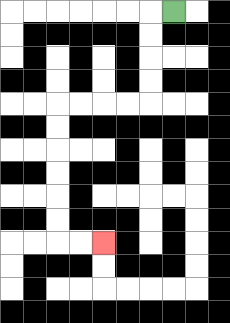{'start': '[7, 0]', 'end': '[4, 10]', 'path_directions': 'L,D,D,D,D,L,L,L,L,D,D,D,D,D,D,R,R', 'path_coordinates': '[[7, 0], [6, 0], [6, 1], [6, 2], [6, 3], [6, 4], [5, 4], [4, 4], [3, 4], [2, 4], [2, 5], [2, 6], [2, 7], [2, 8], [2, 9], [2, 10], [3, 10], [4, 10]]'}